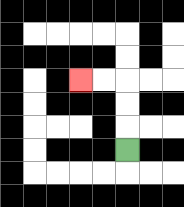{'start': '[5, 6]', 'end': '[3, 3]', 'path_directions': 'U,U,U,L,L', 'path_coordinates': '[[5, 6], [5, 5], [5, 4], [5, 3], [4, 3], [3, 3]]'}